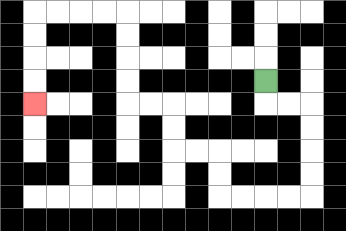{'start': '[11, 3]', 'end': '[1, 4]', 'path_directions': 'D,R,R,D,D,D,D,L,L,L,L,U,U,L,L,U,U,L,L,U,U,U,U,L,L,L,L,D,D,D,D', 'path_coordinates': '[[11, 3], [11, 4], [12, 4], [13, 4], [13, 5], [13, 6], [13, 7], [13, 8], [12, 8], [11, 8], [10, 8], [9, 8], [9, 7], [9, 6], [8, 6], [7, 6], [7, 5], [7, 4], [6, 4], [5, 4], [5, 3], [5, 2], [5, 1], [5, 0], [4, 0], [3, 0], [2, 0], [1, 0], [1, 1], [1, 2], [1, 3], [1, 4]]'}